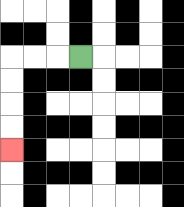{'start': '[3, 2]', 'end': '[0, 6]', 'path_directions': 'L,L,L,D,D,D,D', 'path_coordinates': '[[3, 2], [2, 2], [1, 2], [0, 2], [0, 3], [0, 4], [0, 5], [0, 6]]'}